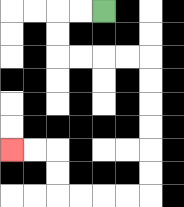{'start': '[4, 0]', 'end': '[0, 6]', 'path_directions': 'L,L,D,D,R,R,R,R,D,D,D,D,D,D,L,L,L,L,U,U,L,L', 'path_coordinates': '[[4, 0], [3, 0], [2, 0], [2, 1], [2, 2], [3, 2], [4, 2], [5, 2], [6, 2], [6, 3], [6, 4], [6, 5], [6, 6], [6, 7], [6, 8], [5, 8], [4, 8], [3, 8], [2, 8], [2, 7], [2, 6], [1, 6], [0, 6]]'}